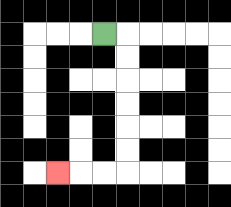{'start': '[4, 1]', 'end': '[2, 7]', 'path_directions': 'R,D,D,D,D,D,D,L,L,L', 'path_coordinates': '[[4, 1], [5, 1], [5, 2], [5, 3], [5, 4], [5, 5], [5, 6], [5, 7], [4, 7], [3, 7], [2, 7]]'}